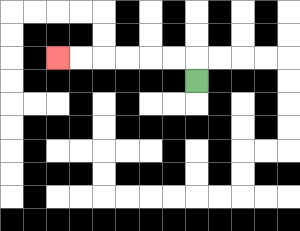{'start': '[8, 3]', 'end': '[2, 2]', 'path_directions': 'U,L,L,L,L,L,L', 'path_coordinates': '[[8, 3], [8, 2], [7, 2], [6, 2], [5, 2], [4, 2], [3, 2], [2, 2]]'}